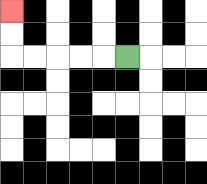{'start': '[5, 2]', 'end': '[0, 0]', 'path_directions': 'L,L,L,L,L,U,U', 'path_coordinates': '[[5, 2], [4, 2], [3, 2], [2, 2], [1, 2], [0, 2], [0, 1], [0, 0]]'}